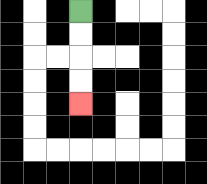{'start': '[3, 0]', 'end': '[3, 4]', 'path_directions': 'D,D,D,D', 'path_coordinates': '[[3, 0], [3, 1], [3, 2], [3, 3], [3, 4]]'}